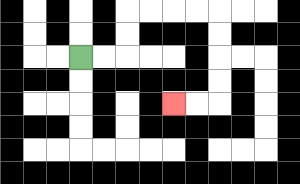{'start': '[3, 2]', 'end': '[7, 4]', 'path_directions': 'R,R,U,U,R,R,R,R,D,D,D,D,L,L', 'path_coordinates': '[[3, 2], [4, 2], [5, 2], [5, 1], [5, 0], [6, 0], [7, 0], [8, 0], [9, 0], [9, 1], [9, 2], [9, 3], [9, 4], [8, 4], [7, 4]]'}